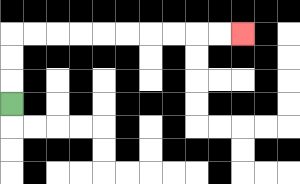{'start': '[0, 4]', 'end': '[10, 1]', 'path_directions': 'U,U,U,R,R,R,R,R,R,R,R,R,R', 'path_coordinates': '[[0, 4], [0, 3], [0, 2], [0, 1], [1, 1], [2, 1], [3, 1], [4, 1], [5, 1], [6, 1], [7, 1], [8, 1], [9, 1], [10, 1]]'}